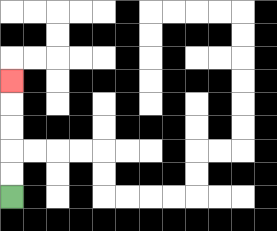{'start': '[0, 8]', 'end': '[0, 3]', 'path_directions': 'U,U,U,U,U', 'path_coordinates': '[[0, 8], [0, 7], [0, 6], [0, 5], [0, 4], [0, 3]]'}